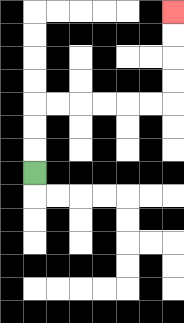{'start': '[1, 7]', 'end': '[7, 0]', 'path_directions': 'U,U,U,R,R,R,R,R,R,U,U,U,U', 'path_coordinates': '[[1, 7], [1, 6], [1, 5], [1, 4], [2, 4], [3, 4], [4, 4], [5, 4], [6, 4], [7, 4], [7, 3], [7, 2], [7, 1], [7, 0]]'}